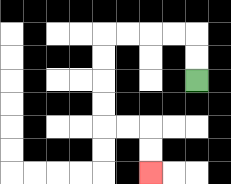{'start': '[8, 3]', 'end': '[6, 7]', 'path_directions': 'U,U,L,L,L,L,D,D,D,D,R,R,D,D', 'path_coordinates': '[[8, 3], [8, 2], [8, 1], [7, 1], [6, 1], [5, 1], [4, 1], [4, 2], [4, 3], [4, 4], [4, 5], [5, 5], [6, 5], [6, 6], [6, 7]]'}